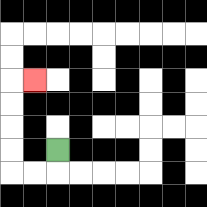{'start': '[2, 6]', 'end': '[1, 3]', 'path_directions': 'D,L,L,U,U,U,U,R', 'path_coordinates': '[[2, 6], [2, 7], [1, 7], [0, 7], [0, 6], [0, 5], [0, 4], [0, 3], [1, 3]]'}